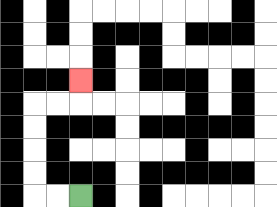{'start': '[3, 8]', 'end': '[3, 3]', 'path_directions': 'L,L,U,U,U,U,R,R,U', 'path_coordinates': '[[3, 8], [2, 8], [1, 8], [1, 7], [1, 6], [1, 5], [1, 4], [2, 4], [3, 4], [3, 3]]'}